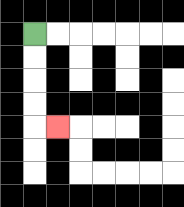{'start': '[1, 1]', 'end': '[2, 5]', 'path_directions': 'D,D,D,D,R', 'path_coordinates': '[[1, 1], [1, 2], [1, 3], [1, 4], [1, 5], [2, 5]]'}